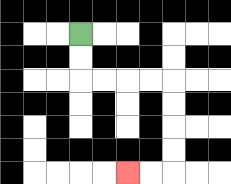{'start': '[3, 1]', 'end': '[5, 7]', 'path_directions': 'D,D,R,R,R,R,D,D,D,D,L,L', 'path_coordinates': '[[3, 1], [3, 2], [3, 3], [4, 3], [5, 3], [6, 3], [7, 3], [7, 4], [7, 5], [7, 6], [7, 7], [6, 7], [5, 7]]'}